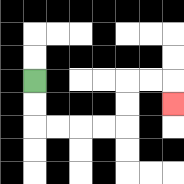{'start': '[1, 3]', 'end': '[7, 4]', 'path_directions': 'D,D,R,R,R,R,U,U,R,R,D', 'path_coordinates': '[[1, 3], [1, 4], [1, 5], [2, 5], [3, 5], [4, 5], [5, 5], [5, 4], [5, 3], [6, 3], [7, 3], [7, 4]]'}